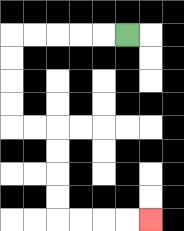{'start': '[5, 1]', 'end': '[6, 9]', 'path_directions': 'L,L,L,L,L,D,D,D,D,R,R,D,D,D,D,R,R,R,R', 'path_coordinates': '[[5, 1], [4, 1], [3, 1], [2, 1], [1, 1], [0, 1], [0, 2], [0, 3], [0, 4], [0, 5], [1, 5], [2, 5], [2, 6], [2, 7], [2, 8], [2, 9], [3, 9], [4, 9], [5, 9], [6, 9]]'}